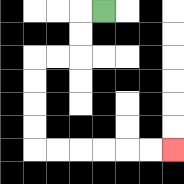{'start': '[4, 0]', 'end': '[7, 6]', 'path_directions': 'L,D,D,L,L,D,D,D,D,R,R,R,R,R,R', 'path_coordinates': '[[4, 0], [3, 0], [3, 1], [3, 2], [2, 2], [1, 2], [1, 3], [1, 4], [1, 5], [1, 6], [2, 6], [3, 6], [4, 6], [5, 6], [6, 6], [7, 6]]'}